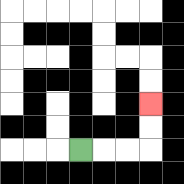{'start': '[3, 6]', 'end': '[6, 4]', 'path_directions': 'R,R,R,U,U', 'path_coordinates': '[[3, 6], [4, 6], [5, 6], [6, 6], [6, 5], [6, 4]]'}